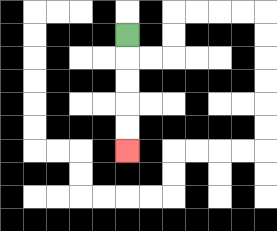{'start': '[5, 1]', 'end': '[5, 6]', 'path_directions': 'D,D,D,D,D', 'path_coordinates': '[[5, 1], [5, 2], [5, 3], [5, 4], [5, 5], [5, 6]]'}